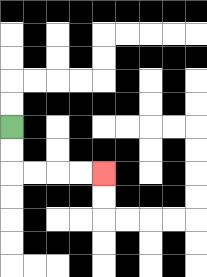{'start': '[0, 5]', 'end': '[4, 7]', 'path_directions': 'D,D,R,R,R,R', 'path_coordinates': '[[0, 5], [0, 6], [0, 7], [1, 7], [2, 7], [3, 7], [4, 7]]'}